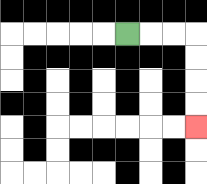{'start': '[5, 1]', 'end': '[8, 5]', 'path_directions': 'R,R,R,D,D,D,D', 'path_coordinates': '[[5, 1], [6, 1], [7, 1], [8, 1], [8, 2], [8, 3], [8, 4], [8, 5]]'}